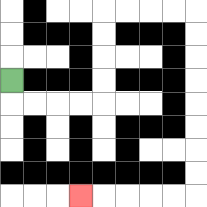{'start': '[0, 3]', 'end': '[3, 8]', 'path_directions': 'D,R,R,R,R,U,U,U,U,R,R,R,R,D,D,D,D,D,D,D,D,L,L,L,L,L', 'path_coordinates': '[[0, 3], [0, 4], [1, 4], [2, 4], [3, 4], [4, 4], [4, 3], [4, 2], [4, 1], [4, 0], [5, 0], [6, 0], [7, 0], [8, 0], [8, 1], [8, 2], [8, 3], [8, 4], [8, 5], [8, 6], [8, 7], [8, 8], [7, 8], [6, 8], [5, 8], [4, 8], [3, 8]]'}